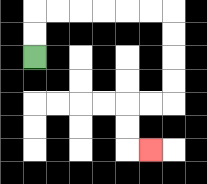{'start': '[1, 2]', 'end': '[6, 6]', 'path_directions': 'U,U,R,R,R,R,R,R,D,D,D,D,L,L,D,D,R', 'path_coordinates': '[[1, 2], [1, 1], [1, 0], [2, 0], [3, 0], [4, 0], [5, 0], [6, 0], [7, 0], [7, 1], [7, 2], [7, 3], [7, 4], [6, 4], [5, 4], [5, 5], [5, 6], [6, 6]]'}